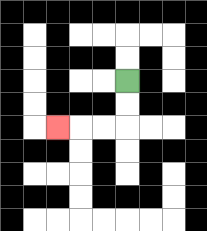{'start': '[5, 3]', 'end': '[2, 5]', 'path_directions': 'D,D,L,L,L', 'path_coordinates': '[[5, 3], [5, 4], [5, 5], [4, 5], [3, 5], [2, 5]]'}